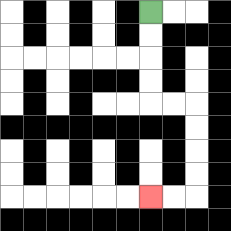{'start': '[6, 0]', 'end': '[6, 8]', 'path_directions': 'D,D,D,D,R,R,D,D,D,D,L,L', 'path_coordinates': '[[6, 0], [6, 1], [6, 2], [6, 3], [6, 4], [7, 4], [8, 4], [8, 5], [8, 6], [8, 7], [8, 8], [7, 8], [6, 8]]'}